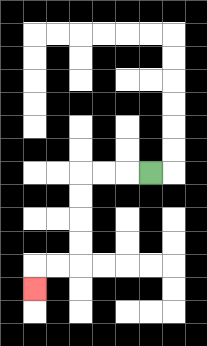{'start': '[6, 7]', 'end': '[1, 12]', 'path_directions': 'L,L,L,D,D,D,D,L,L,D', 'path_coordinates': '[[6, 7], [5, 7], [4, 7], [3, 7], [3, 8], [3, 9], [3, 10], [3, 11], [2, 11], [1, 11], [1, 12]]'}